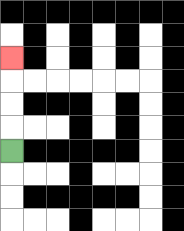{'start': '[0, 6]', 'end': '[0, 2]', 'path_directions': 'U,U,U,U', 'path_coordinates': '[[0, 6], [0, 5], [0, 4], [0, 3], [0, 2]]'}